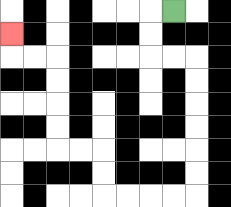{'start': '[7, 0]', 'end': '[0, 1]', 'path_directions': 'L,D,D,R,R,D,D,D,D,D,D,L,L,L,L,U,U,L,L,U,U,U,U,L,L,U', 'path_coordinates': '[[7, 0], [6, 0], [6, 1], [6, 2], [7, 2], [8, 2], [8, 3], [8, 4], [8, 5], [8, 6], [8, 7], [8, 8], [7, 8], [6, 8], [5, 8], [4, 8], [4, 7], [4, 6], [3, 6], [2, 6], [2, 5], [2, 4], [2, 3], [2, 2], [1, 2], [0, 2], [0, 1]]'}